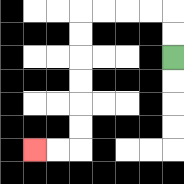{'start': '[7, 2]', 'end': '[1, 6]', 'path_directions': 'U,U,L,L,L,L,D,D,D,D,D,D,L,L', 'path_coordinates': '[[7, 2], [7, 1], [7, 0], [6, 0], [5, 0], [4, 0], [3, 0], [3, 1], [3, 2], [3, 3], [3, 4], [3, 5], [3, 6], [2, 6], [1, 6]]'}